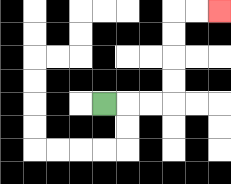{'start': '[4, 4]', 'end': '[9, 0]', 'path_directions': 'R,R,R,U,U,U,U,R,R', 'path_coordinates': '[[4, 4], [5, 4], [6, 4], [7, 4], [7, 3], [7, 2], [7, 1], [7, 0], [8, 0], [9, 0]]'}